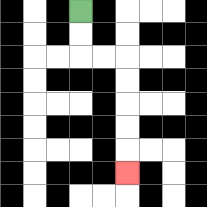{'start': '[3, 0]', 'end': '[5, 7]', 'path_directions': 'D,D,R,R,D,D,D,D,D', 'path_coordinates': '[[3, 0], [3, 1], [3, 2], [4, 2], [5, 2], [5, 3], [5, 4], [5, 5], [5, 6], [5, 7]]'}